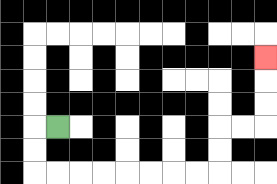{'start': '[2, 5]', 'end': '[11, 2]', 'path_directions': 'L,D,D,R,R,R,R,R,R,R,R,U,U,R,R,U,U,U', 'path_coordinates': '[[2, 5], [1, 5], [1, 6], [1, 7], [2, 7], [3, 7], [4, 7], [5, 7], [6, 7], [7, 7], [8, 7], [9, 7], [9, 6], [9, 5], [10, 5], [11, 5], [11, 4], [11, 3], [11, 2]]'}